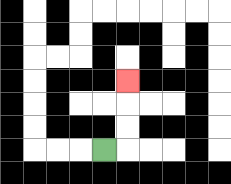{'start': '[4, 6]', 'end': '[5, 3]', 'path_directions': 'R,U,U,U', 'path_coordinates': '[[4, 6], [5, 6], [5, 5], [5, 4], [5, 3]]'}